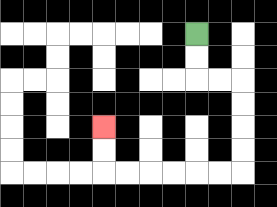{'start': '[8, 1]', 'end': '[4, 5]', 'path_directions': 'D,D,R,R,D,D,D,D,L,L,L,L,L,L,U,U', 'path_coordinates': '[[8, 1], [8, 2], [8, 3], [9, 3], [10, 3], [10, 4], [10, 5], [10, 6], [10, 7], [9, 7], [8, 7], [7, 7], [6, 7], [5, 7], [4, 7], [4, 6], [4, 5]]'}